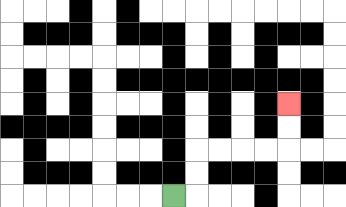{'start': '[7, 8]', 'end': '[12, 4]', 'path_directions': 'R,U,U,R,R,R,R,U,U', 'path_coordinates': '[[7, 8], [8, 8], [8, 7], [8, 6], [9, 6], [10, 6], [11, 6], [12, 6], [12, 5], [12, 4]]'}